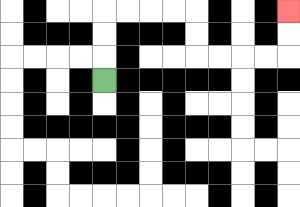{'start': '[4, 3]', 'end': '[12, 0]', 'path_directions': 'U,U,U,R,R,R,R,D,D,R,R,R,R,U,U', 'path_coordinates': '[[4, 3], [4, 2], [4, 1], [4, 0], [5, 0], [6, 0], [7, 0], [8, 0], [8, 1], [8, 2], [9, 2], [10, 2], [11, 2], [12, 2], [12, 1], [12, 0]]'}